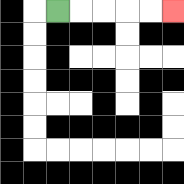{'start': '[2, 0]', 'end': '[7, 0]', 'path_directions': 'R,R,R,R,R', 'path_coordinates': '[[2, 0], [3, 0], [4, 0], [5, 0], [6, 0], [7, 0]]'}